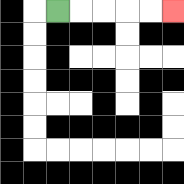{'start': '[2, 0]', 'end': '[7, 0]', 'path_directions': 'R,R,R,R,R', 'path_coordinates': '[[2, 0], [3, 0], [4, 0], [5, 0], [6, 0], [7, 0]]'}